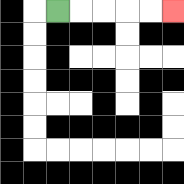{'start': '[2, 0]', 'end': '[7, 0]', 'path_directions': 'R,R,R,R,R', 'path_coordinates': '[[2, 0], [3, 0], [4, 0], [5, 0], [6, 0], [7, 0]]'}